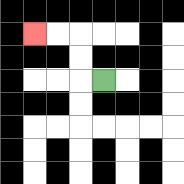{'start': '[4, 3]', 'end': '[1, 1]', 'path_directions': 'L,U,U,L,L', 'path_coordinates': '[[4, 3], [3, 3], [3, 2], [3, 1], [2, 1], [1, 1]]'}